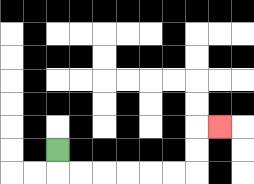{'start': '[2, 6]', 'end': '[9, 5]', 'path_directions': 'D,R,R,R,R,R,R,U,U,R', 'path_coordinates': '[[2, 6], [2, 7], [3, 7], [4, 7], [5, 7], [6, 7], [7, 7], [8, 7], [8, 6], [8, 5], [9, 5]]'}